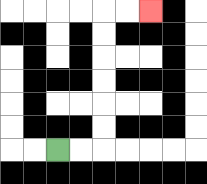{'start': '[2, 6]', 'end': '[6, 0]', 'path_directions': 'R,R,U,U,U,U,U,U,R,R', 'path_coordinates': '[[2, 6], [3, 6], [4, 6], [4, 5], [4, 4], [4, 3], [4, 2], [4, 1], [4, 0], [5, 0], [6, 0]]'}